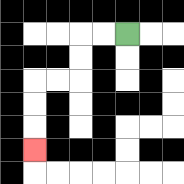{'start': '[5, 1]', 'end': '[1, 6]', 'path_directions': 'L,L,D,D,L,L,D,D,D', 'path_coordinates': '[[5, 1], [4, 1], [3, 1], [3, 2], [3, 3], [2, 3], [1, 3], [1, 4], [1, 5], [1, 6]]'}